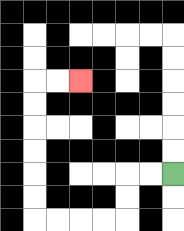{'start': '[7, 7]', 'end': '[3, 3]', 'path_directions': 'L,L,D,D,L,L,L,L,U,U,U,U,U,U,R,R', 'path_coordinates': '[[7, 7], [6, 7], [5, 7], [5, 8], [5, 9], [4, 9], [3, 9], [2, 9], [1, 9], [1, 8], [1, 7], [1, 6], [1, 5], [1, 4], [1, 3], [2, 3], [3, 3]]'}